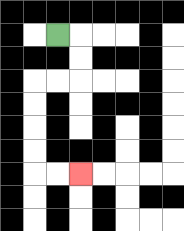{'start': '[2, 1]', 'end': '[3, 7]', 'path_directions': 'R,D,D,L,L,D,D,D,D,R,R', 'path_coordinates': '[[2, 1], [3, 1], [3, 2], [3, 3], [2, 3], [1, 3], [1, 4], [1, 5], [1, 6], [1, 7], [2, 7], [3, 7]]'}